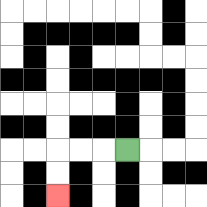{'start': '[5, 6]', 'end': '[2, 8]', 'path_directions': 'L,L,L,D,D', 'path_coordinates': '[[5, 6], [4, 6], [3, 6], [2, 6], [2, 7], [2, 8]]'}